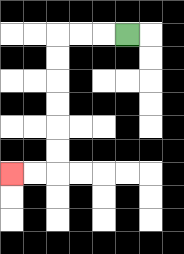{'start': '[5, 1]', 'end': '[0, 7]', 'path_directions': 'L,L,L,D,D,D,D,D,D,L,L', 'path_coordinates': '[[5, 1], [4, 1], [3, 1], [2, 1], [2, 2], [2, 3], [2, 4], [2, 5], [2, 6], [2, 7], [1, 7], [0, 7]]'}